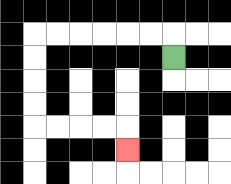{'start': '[7, 2]', 'end': '[5, 6]', 'path_directions': 'U,L,L,L,L,L,L,D,D,D,D,R,R,R,R,D', 'path_coordinates': '[[7, 2], [7, 1], [6, 1], [5, 1], [4, 1], [3, 1], [2, 1], [1, 1], [1, 2], [1, 3], [1, 4], [1, 5], [2, 5], [3, 5], [4, 5], [5, 5], [5, 6]]'}